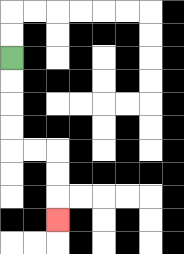{'start': '[0, 2]', 'end': '[2, 9]', 'path_directions': 'D,D,D,D,R,R,D,D,D', 'path_coordinates': '[[0, 2], [0, 3], [0, 4], [0, 5], [0, 6], [1, 6], [2, 6], [2, 7], [2, 8], [2, 9]]'}